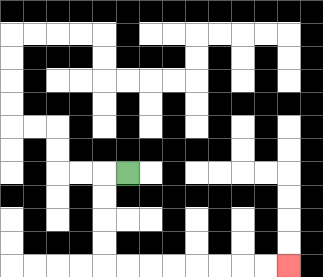{'start': '[5, 7]', 'end': '[12, 11]', 'path_directions': 'L,D,D,D,D,R,R,R,R,R,R,R,R', 'path_coordinates': '[[5, 7], [4, 7], [4, 8], [4, 9], [4, 10], [4, 11], [5, 11], [6, 11], [7, 11], [8, 11], [9, 11], [10, 11], [11, 11], [12, 11]]'}